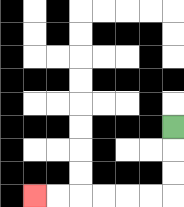{'start': '[7, 5]', 'end': '[1, 8]', 'path_directions': 'D,D,D,L,L,L,L,L,L', 'path_coordinates': '[[7, 5], [7, 6], [7, 7], [7, 8], [6, 8], [5, 8], [4, 8], [3, 8], [2, 8], [1, 8]]'}